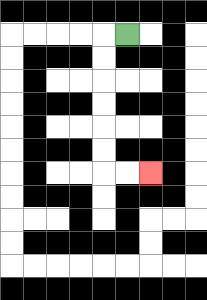{'start': '[5, 1]', 'end': '[6, 7]', 'path_directions': 'L,D,D,D,D,D,D,R,R', 'path_coordinates': '[[5, 1], [4, 1], [4, 2], [4, 3], [4, 4], [4, 5], [4, 6], [4, 7], [5, 7], [6, 7]]'}